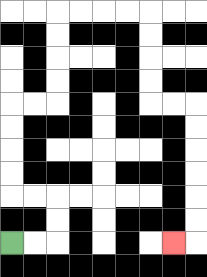{'start': '[0, 10]', 'end': '[7, 10]', 'path_directions': 'R,R,U,U,L,L,U,U,U,U,R,R,U,U,U,U,R,R,R,R,D,D,D,D,R,R,D,D,D,D,D,D,L', 'path_coordinates': '[[0, 10], [1, 10], [2, 10], [2, 9], [2, 8], [1, 8], [0, 8], [0, 7], [0, 6], [0, 5], [0, 4], [1, 4], [2, 4], [2, 3], [2, 2], [2, 1], [2, 0], [3, 0], [4, 0], [5, 0], [6, 0], [6, 1], [6, 2], [6, 3], [6, 4], [7, 4], [8, 4], [8, 5], [8, 6], [8, 7], [8, 8], [8, 9], [8, 10], [7, 10]]'}